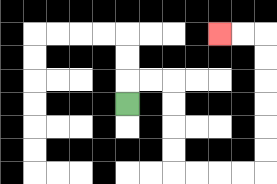{'start': '[5, 4]', 'end': '[9, 1]', 'path_directions': 'U,R,R,D,D,D,D,R,R,R,R,U,U,U,U,U,U,L,L', 'path_coordinates': '[[5, 4], [5, 3], [6, 3], [7, 3], [7, 4], [7, 5], [7, 6], [7, 7], [8, 7], [9, 7], [10, 7], [11, 7], [11, 6], [11, 5], [11, 4], [11, 3], [11, 2], [11, 1], [10, 1], [9, 1]]'}